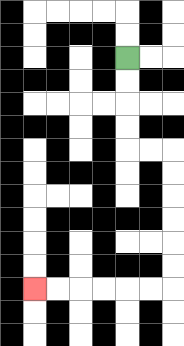{'start': '[5, 2]', 'end': '[1, 12]', 'path_directions': 'D,D,D,D,R,R,D,D,D,D,D,D,L,L,L,L,L,L', 'path_coordinates': '[[5, 2], [5, 3], [5, 4], [5, 5], [5, 6], [6, 6], [7, 6], [7, 7], [7, 8], [7, 9], [7, 10], [7, 11], [7, 12], [6, 12], [5, 12], [4, 12], [3, 12], [2, 12], [1, 12]]'}